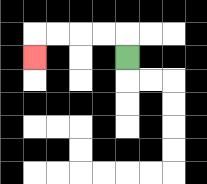{'start': '[5, 2]', 'end': '[1, 2]', 'path_directions': 'U,L,L,L,L,D', 'path_coordinates': '[[5, 2], [5, 1], [4, 1], [3, 1], [2, 1], [1, 1], [1, 2]]'}